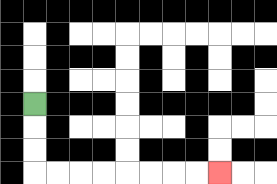{'start': '[1, 4]', 'end': '[9, 7]', 'path_directions': 'D,D,D,R,R,R,R,R,R,R,R', 'path_coordinates': '[[1, 4], [1, 5], [1, 6], [1, 7], [2, 7], [3, 7], [4, 7], [5, 7], [6, 7], [7, 7], [8, 7], [9, 7]]'}